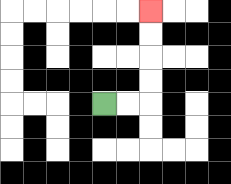{'start': '[4, 4]', 'end': '[6, 0]', 'path_directions': 'R,R,U,U,U,U', 'path_coordinates': '[[4, 4], [5, 4], [6, 4], [6, 3], [6, 2], [6, 1], [6, 0]]'}